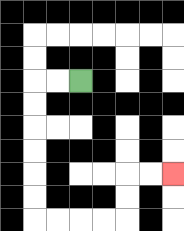{'start': '[3, 3]', 'end': '[7, 7]', 'path_directions': 'L,L,D,D,D,D,D,D,R,R,R,R,U,U,R,R', 'path_coordinates': '[[3, 3], [2, 3], [1, 3], [1, 4], [1, 5], [1, 6], [1, 7], [1, 8], [1, 9], [2, 9], [3, 9], [4, 9], [5, 9], [5, 8], [5, 7], [6, 7], [7, 7]]'}